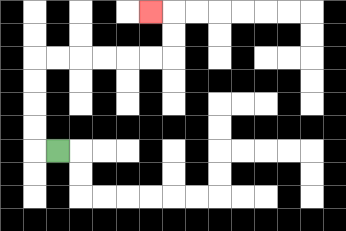{'start': '[2, 6]', 'end': '[6, 0]', 'path_directions': 'L,U,U,U,U,R,R,R,R,R,R,U,U,L', 'path_coordinates': '[[2, 6], [1, 6], [1, 5], [1, 4], [1, 3], [1, 2], [2, 2], [3, 2], [4, 2], [5, 2], [6, 2], [7, 2], [7, 1], [7, 0], [6, 0]]'}